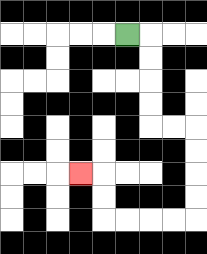{'start': '[5, 1]', 'end': '[3, 7]', 'path_directions': 'R,D,D,D,D,R,R,D,D,D,D,L,L,L,L,U,U,L', 'path_coordinates': '[[5, 1], [6, 1], [6, 2], [6, 3], [6, 4], [6, 5], [7, 5], [8, 5], [8, 6], [8, 7], [8, 8], [8, 9], [7, 9], [6, 9], [5, 9], [4, 9], [4, 8], [4, 7], [3, 7]]'}